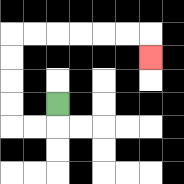{'start': '[2, 4]', 'end': '[6, 2]', 'path_directions': 'D,L,L,U,U,U,U,R,R,R,R,R,R,D', 'path_coordinates': '[[2, 4], [2, 5], [1, 5], [0, 5], [0, 4], [0, 3], [0, 2], [0, 1], [1, 1], [2, 1], [3, 1], [4, 1], [5, 1], [6, 1], [6, 2]]'}